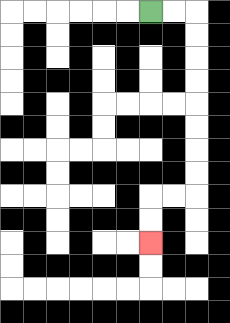{'start': '[6, 0]', 'end': '[6, 10]', 'path_directions': 'R,R,D,D,D,D,D,D,D,D,L,L,D,D', 'path_coordinates': '[[6, 0], [7, 0], [8, 0], [8, 1], [8, 2], [8, 3], [8, 4], [8, 5], [8, 6], [8, 7], [8, 8], [7, 8], [6, 8], [6, 9], [6, 10]]'}